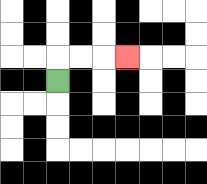{'start': '[2, 3]', 'end': '[5, 2]', 'path_directions': 'U,R,R,R', 'path_coordinates': '[[2, 3], [2, 2], [3, 2], [4, 2], [5, 2]]'}